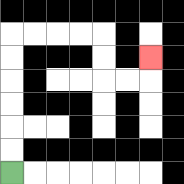{'start': '[0, 7]', 'end': '[6, 2]', 'path_directions': 'U,U,U,U,U,U,R,R,R,R,D,D,R,R,U', 'path_coordinates': '[[0, 7], [0, 6], [0, 5], [0, 4], [0, 3], [0, 2], [0, 1], [1, 1], [2, 1], [3, 1], [4, 1], [4, 2], [4, 3], [5, 3], [6, 3], [6, 2]]'}